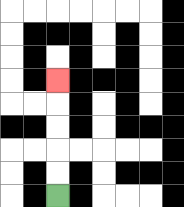{'start': '[2, 8]', 'end': '[2, 3]', 'path_directions': 'U,U,U,U,U', 'path_coordinates': '[[2, 8], [2, 7], [2, 6], [2, 5], [2, 4], [2, 3]]'}